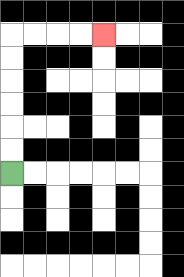{'start': '[0, 7]', 'end': '[4, 1]', 'path_directions': 'U,U,U,U,U,U,R,R,R,R', 'path_coordinates': '[[0, 7], [0, 6], [0, 5], [0, 4], [0, 3], [0, 2], [0, 1], [1, 1], [2, 1], [3, 1], [4, 1]]'}